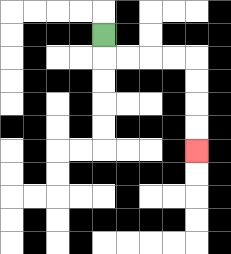{'start': '[4, 1]', 'end': '[8, 6]', 'path_directions': 'D,R,R,R,R,D,D,D,D', 'path_coordinates': '[[4, 1], [4, 2], [5, 2], [6, 2], [7, 2], [8, 2], [8, 3], [8, 4], [8, 5], [8, 6]]'}